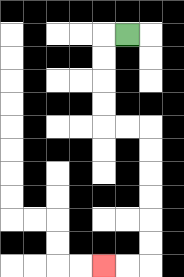{'start': '[5, 1]', 'end': '[4, 11]', 'path_directions': 'L,D,D,D,D,R,R,D,D,D,D,D,D,L,L', 'path_coordinates': '[[5, 1], [4, 1], [4, 2], [4, 3], [4, 4], [4, 5], [5, 5], [6, 5], [6, 6], [6, 7], [6, 8], [6, 9], [6, 10], [6, 11], [5, 11], [4, 11]]'}